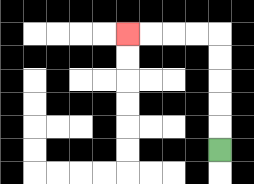{'start': '[9, 6]', 'end': '[5, 1]', 'path_directions': 'U,U,U,U,U,L,L,L,L', 'path_coordinates': '[[9, 6], [9, 5], [9, 4], [9, 3], [9, 2], [9, 1], [8, 1], [7, 1], [6, 1], [5, 1]]'}